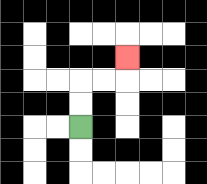{'start': '[3, 5]', 'end': '[5, 2]', 'path_directions': 'U,U,R,R,U', 'path_coordinates': '[[3, 5], [3, 4], [3, 3], [4, 3], [5, 3], [5, 2]]'}